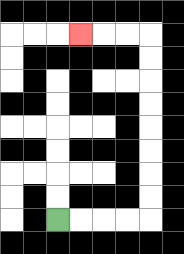{'start': '[2, 9]', 'end': '[3, 1]', 'path_directions': 'R,R,R,R,U,U,U,U,U,U,U,U,L,L,L', 'path_coordinates': '[[2, 9], [3, 9], [4, 9], [5, 9], [6, 9], [6, 8], [6, 7], [6, 6], [6, 5], [6, 4], [6, 3], [6, 2], [6, 1], [5, 1], [4, 1], [3, 1]]'}